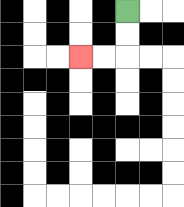{'start': '[5, 0]', 'end': '[3, 2]', 'path_directions': 'D,D,L,L', 'path_coordinates': '[[5, 0], [5, 1], [5, 2], [4, 2], [3, 2]]'}